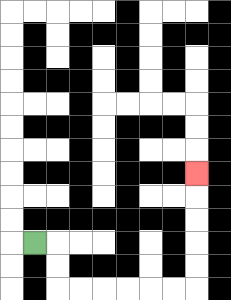{'start': '[1, 10]', 'end': '[8, 7]', 'path_directions': 'R,D,D,R,R,R,R,R,R,U,U,U,U,U', 'path_coordinates': '[[1, 10], [2, 10], [2, 11], [2, 12], [3, 12], [4, 12], [5, 12], [6, 12], [7, 12], [8, 12], [8, 11], [8, 10], [8, 9], [8, 8], [8, 7]]'}